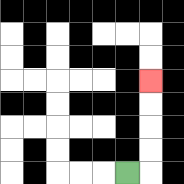{'start': '[5, 7]', 'end': '[6, 3]', 'path_directions': 'R,U,U,U,U', 'path_coordinates': '[[5, 7], [6, 7], [6, 6], [6, 5], [6, 4], [6, 3]]'}